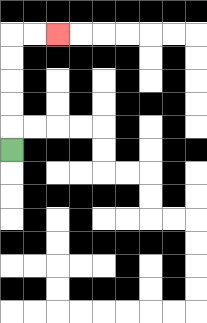{'start': '[0, 6]', 'end': '[2, 1]', 'path_directions': 'U,U,U,U,U,R,R', 'path_coordinates': '[[0, 6], [0, 5], [0, 4], [0, 3], [0, 2], [0, 1], [1, 1], [2, 1]]'}